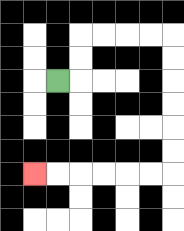{'start': '[2, 3]', 'end': '[1, 7]', 'path_directions': 'R,U,U,R,R,R,R,D,D,D,D,D,D,L,L,L,L,L,L', 'path_coordinates': '[[2, 3], [3, 3], [3, 2], [3, 1], [4, 1], [5, 1], [6, 1], [7, 1], [7, 2], [7, 3], [7, 4], [7, 5], [7, 6], [7, 7], [6, 7], [5, 7], [4, 7], [3, 7], [2, 7], [1, 7]]'}